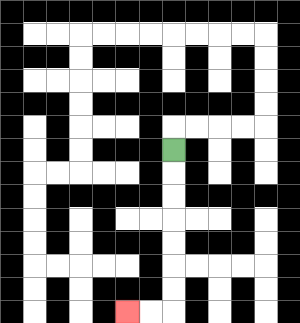{'start': '[7, 6]', 'end': '[5, 13]', 'path_directions': 'D,D,D,D,D,D,D,L,L', 'path_coordinates': '[[7, 6], [7, 7], [7, 8], [7, 9], [7, 10], [7, 11], [7, 12], [7, 13], [6, 13], [5, 13]]'}